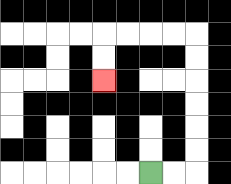{'start': '[6, 7]', 'end': '[4, 3]', 'path_directions': 'R,R,U,U,U,U,U,U,L,L,L,L,D,D', 'path_coordinates': '[[6, 7], [7, 7], [8, 7], [8, 6], [8, 5], [8, 4], [8, 3], [8, 2], [8, 1], [7, 1], [6, 1], [5, 1], [4, 1], [4, 2], [4, 3]]'}